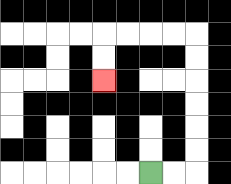{'start': '[6, 7]', 'end': '[4, 3]', 'path_directions': 'R,R,U,U,U,U,U,U,L,L,L,L,D,D', 'path_coordinates': '[[6, 7], [7, 7], [8, 7], [8, 6], [8, 5], [8, 4], [8, 3], [8, 2], [8, 1], [7, 1], [6, 1], [5, 1], [4, 1], [4, 2], [4, 3]]'}